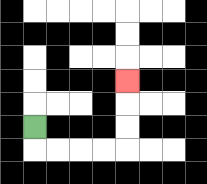{'start': '[1, 5]', 'end': '[5, 3]', 'path_directions': 'D,R,R,R,R,U,U,U', 'path_coordinates': '[[1, 5], [1, 6], [2, 6], [3, 6], [4, 6], [5, 6], [5, 5], [5, 4], [5, 3]]'}